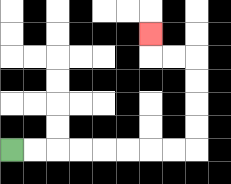{'start': '[0, 6]', 'end': '[6, 1]', 'path_directions': 'R,R,R,R,R,R,R,R,U,U,U,U,L,L,U', 'path_coordinates': '[[0, 6], [1, 6], [2, 6], [3, 6], [4, 6], [5, 6], [6, 6], [7, 6], [8, 6], [8, 5], [8, 4], [8, 3], [8, 2], [7, 2], [6, 2], [6, 1]]'}